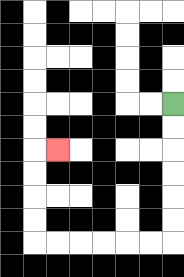{'start': '[7, 4]', 'end': '[2, 6]', 'path_directions': 'D,D,D,D,D,D,L,L,L,L,L,L,U,U,U,U,R', 'path_coordinates': '[[7, 4], [7, 5], [7, 6], [7, 7], [7, 8], [7, 9], [7, 10], [6, 10], [5, 10], [4, 10], [3, 10], [2, 10], [1, 10], [1, 9], [1, 8], [1, 7], [1, 6], [2, 6]]'}